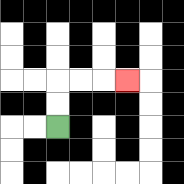{'start': '[2, 5]', 'end': '[5, 3]', 'path_directions': 'U,U,R,R,R', 'path_coordinates': '[[2, 5], [2, 4], [2, 3], [3, 3], [4, 3], [5, 3]]'}